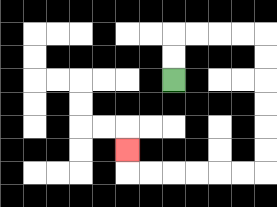{'start': '[7, 3]', 'end': '[5, 6]', 'path_directions': 'U,U,R,R,R,R,D,D,D,D,D,D,L,L,L,L,L,L,U', 'path_coordinates': '[[7, 3], [7, 2], [7, 1], [8, 1], [9, 1], [10, 1], [11, 1], [11, 2], [11, 3], [11, 4], [11, 5], [11, 6], [11, 7], [10, 7], [9, 7], [8, 7], [7, 7], [6, 7], [5, 7], [5, 6]]'}